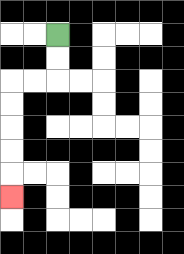{'start': '[2, 1]', 'end': '[0, 8]', 'path_directions': 'D,D,L,L,D,D,D,D,D', 'path_coordinates': '[[2, 1], [2, 2], [2, 3], [1, 3], [0, 3], [0, 4], [0, 5], [0, 6], [0, 7], [0, 8]]'}